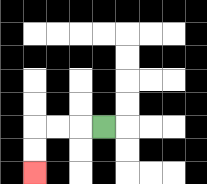{'start': '[4, 5]', 'end': '[1, 7]', 'path_directions': 'L,L,L,D,D', 'path_coordinates': '[[4, 5], [3, 5], [2, 5], [1, 5], [1, 6], [1, 7]]'}